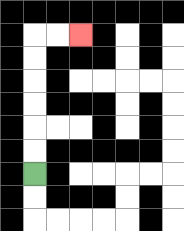{'start': '[1, 7]', 'end': '[3, 1]', 'path_directions': 'U,U,U,U,U,U,R,R', 'path_coordinates': '[[1, 7], [1, 6], [1, 5], [1, 4], [1, 3], [1, 2], [1, 1], [2, 1], [3, 1]]'}